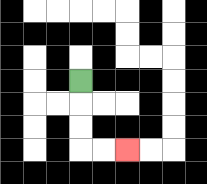{'start': '[3, 3]', 'end': '[5, 6]', 'path_directions': 'D,D,D,R,R', 'path_coordinates': '[[3, 3], [3, 4], [3, 5], [3, 6], [4, 6], [5, 6]]'}